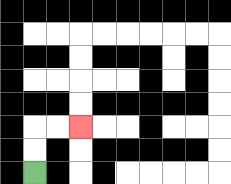{'start': '[1, 7]', 'end': '[3, 5]', 'path_directions': 'U,U,R,R', 'path_coordinates': '[[1, 7], [1, 6], [1, 5], [2, 5], [3, 5]]'}